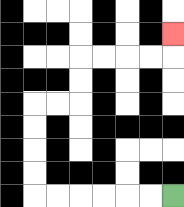{'start': '[7, 8]', 'end': '[7, 1]', 'path_directions': 'L,L,L,L,L,L,U,U,U,U,R,R,U,U,R,R,R,R,U', 'path_coordinates': '[[7, 8], [6, 8], [5, 8], [4, 8], [3, 8], [2, 8], [1, 8], [1, 7], [1, 6], [1, 5], [1, 4], [2, 4], [3, 4], [3, 3], [3, 2], [4, 2], [5, 2], [6, 2], [7, 2], [7, 1]]'}